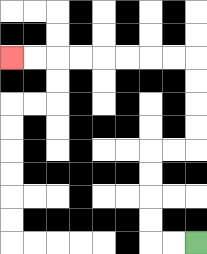{'start': '[8, 10]', 'end': '[0, 2]', 'path_directions': 'L,L,U,U,U,U,R,R,U,U,U,U,L,L,L,L,L,L,L,L', 'path_coordinates': '[[8, 10], [7, 10], [6, 10], [6, 9], [6, 8], [6, 7], [6, 6], [7, 6], [8, 6], [8, 5], [8, 4], [8, 3], [8, 2], [7, 2], [6, 2], [5, 2], [4, 2], [3, 2], [2, 2], [1, 2], [0, 2]]'}